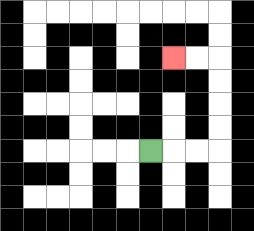{'start': '[6, 6]', 'end': '[7, 2]', 'path_directions': 'R,R,R,U,U,U,U,L,L', 'path_coordinates': '[[6, 6], [7, 6], [8, 6], [9, 6], [9, 5], [9, 4], [9, 3], [9, 2], [8, 2], [7, 2]]'}